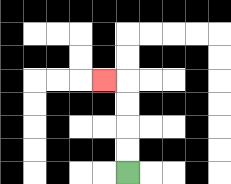{'start': '[5, 7]', 'end': '[4, 3]', 'path_directions': 'U,U,U,U,L', 'path_coordinates': '[[5, 7], [5, 6], [5, 5], [5, 4], [5, 3], [4, 3]]'}